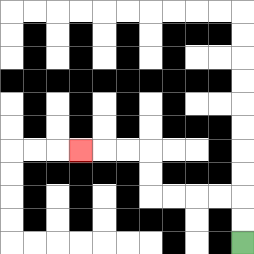{'start': '[10, 10]', 'end': '[3, 6]', 'path_directions': 'U,U,L,L,L,L,U,U,L,L,L', 'path_coordinates': '[[10, 10], [10, 9], [10, 8], [9, 8], [8, 8], [7, 8], [6, 8], [6, 7], [6, 6], [5, 6], [4, 6], [3, 6]]'}